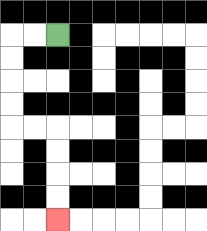{'start': '[2, 1]', 'end': '[2, 9]', 'path_directions': 'L,L,D,D,D,D,R,R,D,D,D,D', 'path_coordinates': '[[2, 1], [1, 1], [0, 1], [0, 2], [0, 3], [0, 4], [0, 5], [1, 5], [2, 5], [2, 6], [2, 7], [2, 8], [2, 9]]'}